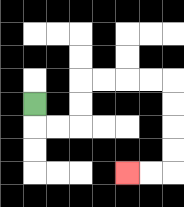{'start': '[1, 4]', 'end': '[5, 7]', 'path_directions': 'D,R,R,U,U,R,R,R,R,D,D,D,D,L,L', 'path_coordinates': '[[1, 4], [1, 5], [2, 5], [3, 5], [3, 4], [3, 3], [4, 3], [5, 3], [6, 3], [7, 3], [7, 4], [7, 5], [7, 6], [7, 7], [6, 7], [5, 7]]'}